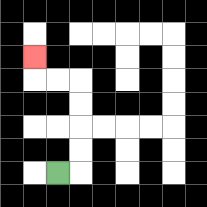{'start': '[2, 7]', 'end': '[1, 2]', 'path_directions': 'R,U,U,U,U,L,L,U', 'path_coordinates': '[[2, 7], [3, 7], [3, 6], [3, 5], [3, 4], [3, 3], [2, 3], [1, 3], [1, 2]]'}